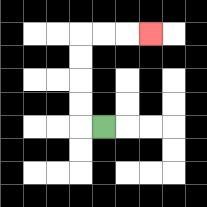{'start': '[4, 5]', 'end': '[6, 1]', 'path_directions': 'L,U,U,U,U,R,R,R', 'path_coordinates': '[[4, 5], [3, 5], [3, 4], [3, 3], [3, 2], [3, 1], [4, 1], [5, 1], [6, 1]]'}